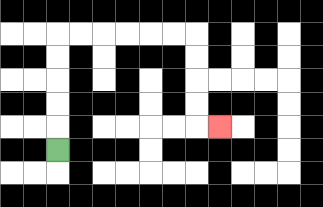{'start': '[2, 6]', 'end': '[9, 5]', 'path_directions': 'U,U,U,U,U,R,R,R,R,R,R,D,D,D,D,R', 'path_coordinates': '[[2, 6], [2, 5], [2, 4], [2, 3], [2, 2], [2, 1], [3, 1], [4, 1], [5, 1], [6, 1], [7, 1], [8, 1], [8, 2], [8, 3], [8, 4], [8, 5], [9, 5]]'}